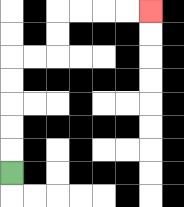{'start': '[0, 7]', 'end': '[6, 0]', 'path_directions': 'U,U,U,U,U,R,R,U,U,R,R,R,R', 'path_coordinates': '[[0, 7], [0, 6], [0, 5], [0, 4], [0, 3], [0, 2], [1, 2], [2, 2], [2, 1], [2, 0], [3, 0], [4, 0], [5, 0], [6, 0]]'}